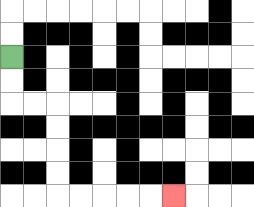{'start': '[0, 2]', 'end': '[7, 8]', 'path_directions': 'D,D,R,R,D,D,D,D,R,R,R,R,R', 'path_coordinates': '[[0, 2], [0, 3], [0, 4], [1, 4], [2, 4], [2, 5], [2, 6], [2, 7], [2, 8], [3, 8], [4, 8], [5, 8], [6, 8], [7, 8]]'}